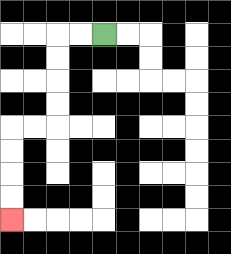{'start': '[4, 1]', 'end': '[0, 9]', 'path_directions': 'L,L,D,D,D,D,L,L,D,D,D,D', 'path_coordinates': '[[4, 1], [3, 1], [2, 1], [2, 2], [2, 3], [2, 4], [2, 5], [1, 5], [0, 5], [0, 6], [0, 7], [0, 8], [0, 9]]'}